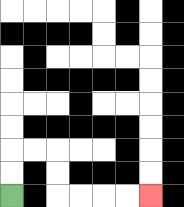{'start': '[0, 8]', 'end': '[6, 8]', 'path_directions': 'U,U,R,R,D,D,R,R,R,R', 'path_coordinates': '[[0, 8], [0, 7], [0, 6], [1, 6], [2, 6], [2, 7], [2, 8], [3, 8], [4, 8], [5, 8], [6, 8]]'}